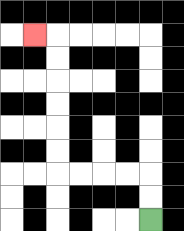{'start': '[6, 9]', 'end': '[1, 1]', 'path_directions': 'U,U,L,L,L,L,U,U,U,U,U,U,L', 'path_coordinates': '[[6, 9], [6, 8], [6, 7], [5, 7], [4, 7], [3, 7], [2, 7], [2, 6], [2, 5], [2, 4], [2, 3], [2, 2], [2, 1], [1, 1]]'}